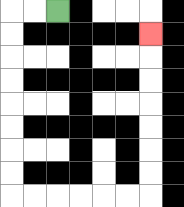{'start': '[2, 0]', 'end': '[6, 1]', 'path_directions': 'L,L,D,D,D,D,D,D,D,D,R,R,R,R,R,R,U,U,U,U,U,U,U', 'path_coordinates': '[[2, 0], [1, 0], [0, 0], [0, 1], [0, 2], [0, 3], [0, 4], [0, 5], [0, 6], [0, 7], [0, 8], [1, 8], [2, 8], [3, 8], [4, 8], [5, 8], [6, 8], [6, 7], [6, 6], [6, 5], [6, 4], [6, 3], [6, 2], [6, 1]]'}